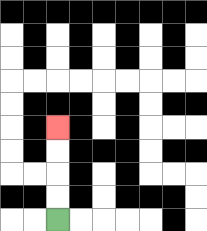{'start': '[2, 9]', 'end': '[2, 5]', 'path_directions': 'U,U,U,U', 'path_coordinates': '[[2, 9], [2, 8], [2, 7], [2, 6], [2, 5]]'}